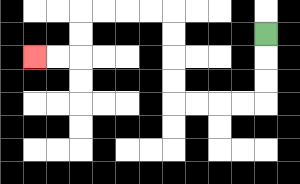{'start': '[11, 1]', 'end': '[1, 2]', 'path_directions': 'D,D,D,L,L,L,L,U,U,U,U,L,L,L,L,D,D,L,L', 'path_coordinates': '[[11, 1], [11, 2], [11, 3], [11, 4], [10, 4], [9, 4], [8, 4], [7, 4], [7, 3], [7, 2], [7, 1], [7, 0], [6, 0], [5, 0], [4, 0], [3, 0], [3, 1], [3, 2], [2, 2], [1, 2]]'}